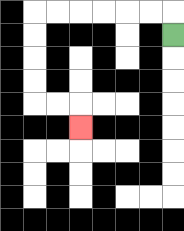{'start': '[7, 1]', 'end': '[3, 5]', 'path_directions': 'U,L,L,L,L,L,L,D,D,D,D,R,R,D', 'path_coordinates': '[[7, 1], [7, 0], [6, 0], [5, 0], [4, 0], [3, 0], [2, 0], [1, 0], [1, 1], [1, 2], [1, 3], [1, 4], [2, 4], [3, 4], [3, 5]]'}